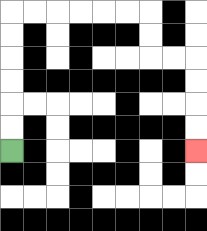{'start': '[0, 6]', 'end': '[8, 6]', 'path_directions': 'U,U,U,U,U,U,R,R,R,R,R,R,D,D,R,R,D,D,D,D', 'path_coordinates': '[[0, 6], [0, 5], [0, 4], [0, 3], [0, 2], [0, 1], [0, 0], [1, 0], [2, 0], [3, 0], [4, 0], [5, 0], [6, 0], [6, 1], [6, 2], [7, 2], [8, 2], [8, 3], [8, 4], [8, 5], [8, 6]]'}